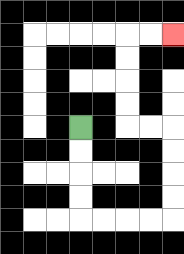{'start': '[3, 5]', 'end': '[7, 1]', 'path_directions': 'D,D,D,D,R,R,R,R,U,U,U,U,L,L,U,U,U,U,R,R', 'path_coordinates': '[[3, 5], [3, 6], [3, 7], [3, 8], [3, 9], [4, 9], [5, 9], [6, 9], [7, 9], [7, 8], [7, 7], [7, 6], [7, 5], [6, 5], [5, 5], [5, 4], [5, 3], [5, 2], [5, 1], [6, 1], [7, 1]]'}